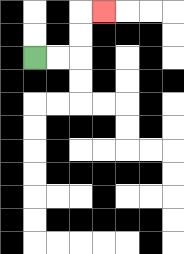{'start': '[1, 2]', 'end': '[4, 0]', 'path_directions': 'R,R,U,U,R', 'path_coordinates': '[[1, 2], [2, 2], [3, 2], [3, 1], [3, 0], [4, 0]]'}